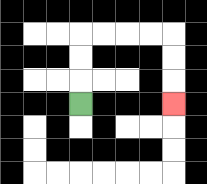{'start': '[3, 4]', 'end': '[7, 4]', 'path_directions': 'U,U,U,R,R,R,R,D,D,D', 'path_coordinates': '[[3, 4], [3, 3], [3, 2], [3, 1], [4, 1], [5, 1], [6, 1], [7, 1], [7, 2], [7, 3], [7, 4]]'}